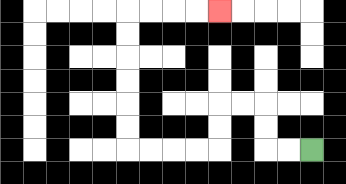{'start': '[13, 6]', 'end': '[9, 0]', 'path_directions': 'L,L,U,U,L,L,D,D,L,L,L,L,U,U,U,U,U,U,R,R,R,R', 'path_coordinates': '[[13, 6], [12, 6], [11, 6], [11, 5], [11, 4], [10, 4], [9, 4], [9, 5], [9, 6], [8, 6], [7, 6], [6, 6], [5, 6], [5, 5], [5, 4], [5, 3], [5, 2], [5, 1], [5, 0], [6, 0], [7, 0], [8, 0], [9, 0]]'}